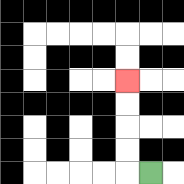{'start': '[6, 7]', 'end': '[5, 3]', 'path_directions': 'L,U,U,U,U', 'path_coordinates': '[[6, 7], [5, 7], [5, 6], [5, 5], [5, 4], [5, 3]]'}